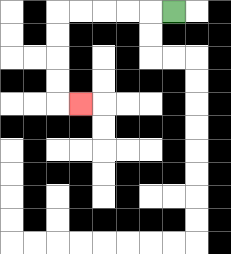{'start': '[7, 0]', 'end': '[3, 4]', 'path_directions': 'L,L,L,L,L,D,D,D,D,R', 'path_coordinates': '[[7, 0], [6, 0], [5, 0], [4, 0], [3, 0], [2, 0], [2, 1], [2, 2], [2, 3], [2, 4], [3, 4]]'}